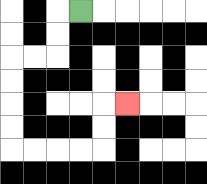{'start': '[3, 0]', 'end': '[5, 4]', 'path_directions': 'L,D,D,L,L,D,D,D,D,R,R,R,R,U,U,R', 'path_coordinates': '[[3, 0], [2, 0], [2, 1], [2, 2], [1, 2], [0, 2], [0, 3], [0, 4], [0, 5], [0, 6], [1, 6], [2, 6], [3, 6], [4, 6], [4, 5], [4, 4], [5, 4]]'}